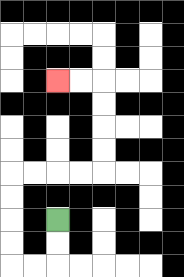{'start': '[2, 9]', 'end': '[2, 3]', 'path_directions': 'D,D,L,L,U,U,U,U,R,R,R,R,U,U,U,U,L,L', 'path_coordinates': '[[2, 9], [2, 10], [2, 11], [1, 11], [0, 11], [0, 10], [0, 9], [0, 8], [0, 7], [1, 7], [2, 7], [3, 7], [4, 7], [4, 6], [4, 5], [4, 4], [4, 3], [3, 3], [2, 3]]'}